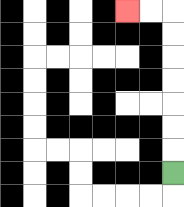{'start': '[7, 7]', 'end': '[5, 0]', 'path_directions': 'U,U,U,U,U,U,U,L,L', 'path_coordinates': '[[7, 7], [7, 6], [7, 5], [7, 4], [7, 3], [7, 2], [7, 1], [7, 0], [6, 0], [5, 0]]'}